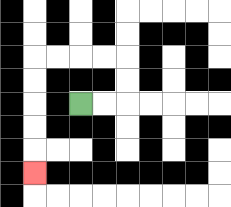{'start': '[3, 4]', 'end': '[1, 7]', 'path_directions': 'R,R,U,U,L,L,L,L,D,D,D,D,D', 'path_coordinates': '[[3, 4], [4, 4], [5, 4], [5, 3], [5, 2], [4, 2], [3, 2], [2, 2], [1, 2], [1, 3], [1, 4], [1, 5], [1, 6], [1, 7]]'}